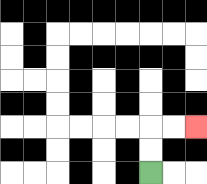{'start': '[6, 7]', 'end': '[8, 5]', 'path_directions': 'U,U,R,R', 'path_coordinates': '[[6, 7], [6, 6], [6, 5], [7, 5], [8, 5]]'}